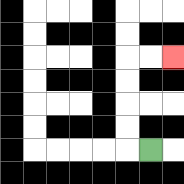{'start': '[6, 6]', 'end': '[7, 2]', 'path_directions': 'L,U,U,U,U,R,R', 'path_coordinates': '[[6, 6], [5, 6], [5, 5], [5, 4], [5, 3], [5, 2], [6, 2], [7, 2]]'}